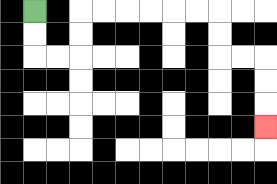{'start': '[1, 0]', 'end': '[11, 5]', 'path_directions': 'D,D,R,R,U,U,R,R,R,R,R,R,D,D,R,R,D,D,D', 'path_coordinates': '[[1, 0], [1, 1], [1, 2], [2, 2], [3, 2], [3, 1], [3, 0], [4, 0], [5, 0], [6, 0], [7, 0], [8, 0], [9, 0], [9, 1], [9, 2], [10, 2], [11, 2], [11, 3], [11, 4], [11, 5]]'}